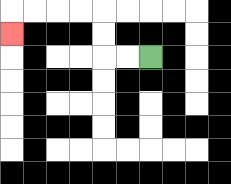{'start': '[6, 2]', 'end': '[0, 1]', 'path_directions': 'L,L,U,U,L,L,L,L,D', 'path_coordinates': '[[6, 2], [5, 2], [4, 2], [4, 1], [4, 0], [3, 0], [2, 0], [1, 0], [0, 0], [0, 1]]'}